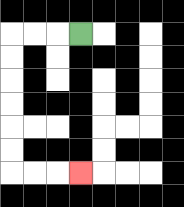{'start': '[3, 1]', 'end': '[3, 7]', 'path_directions': 'L,L,L,D,D,D,D,D,D,R,R,R', 'path_coordinates': '[[3, 1], [2, 1], [1, 1], [0, 1], [0, 2], [0, 3], [0, 4], [0, 5], [0, 6], [0, 7], [1, 7], [2, 7], [3, 7]]'}